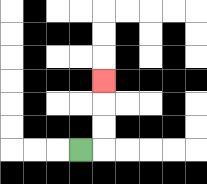{'start': '[3, 6]', 'end': '[4, 3]', 'path_directions': 'R,U,U,U', 'path_coordinates': '[[3, 6], [4, 6], [4, 5], [4, 4], [4, 3]]'}